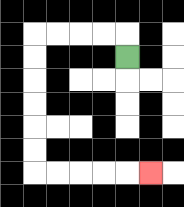{'start': '[5, 2]', 'end': '[6, 7]', 'path_directions': 'U,L,L,L,L,D,D,D,D,D,D,R,R,R,R,R', 'path_coordinates': '[[5, 2], [5, 1], [4, 1], [3, 1], [2, 1], [1, 1], [1, 2], [1, 3], [1, 4], [1, 5], [1, 6], [1, 7], [2, 7], [3, 7], [4, 7], [5, 7], [6, 7]]'}